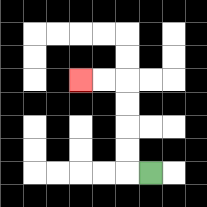{'start': '[6, 7]', 'end': '[3, 3]', 'path_directions': 'L,U,U,U,U,L,L', 'path_coordinates': '[[6, 7], [5, 7], [5, 6], [5, 5], [5, 4], [5, 3], [4, 3], [3, 3]]'}